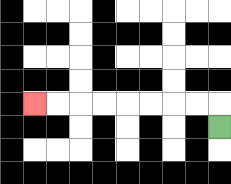{'start': '[9, 5]', 'end': '[1, 4]', 'path_directions': 'U,L,L,L,L,L,L,L,L', 'path_coordinates': '[[9, 5], [9, 4], [8, 4], [7, 4], [6, 4], [5, 4], [4, 4], [3, 4], [2, 4], [1, 4]]'}